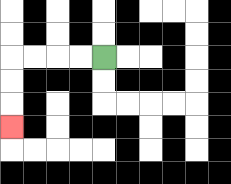{'start': '[4, 2]', 'end': '[0, 5]', 'path_directions': 'L,L,L,L,D,D,D', 'path_coordinates': '[[4, 2], [3, 2], [2, 2], [1, 2], [0, 2], [0, 3], [0, 4], [0, 5]]'}